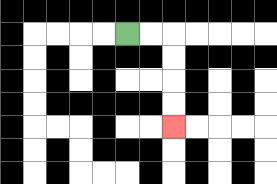{'start': '[5, 1]', 'end': '[7, 5]', 'path_directions': 'R,R,D,D,D,D', 'path_coordinates': '[[5, 1], [6, 1], [7, 1], [7, 2], [7, 3], [7, 4], [7, 5]]'}